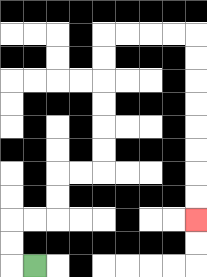{'start': '[1, 11]', 'end': '[8, 9]', 'path_directions': 'L,U,U,R,R,U,U,R,R,U,U,U,U,U,U,R,R,R,R,D,D,D,D,D,D,D,D', 'path_coordinates': '[[1, 11], [0, 11], [0, 10], [0, 9], [1, 9], [2, 9], [2, 8], [2, 7], [3, 7], [4, 7], [4, 6], [4, 5], [4, 4], [4, 3], [4, 2], [4, 1], [5, 1], [6, 1], [7, 1], [8, 1], [8, 2], [8, 3], [8, 4], [8, 5], [8, 6], [8, 7], [8, 8], [8, 9]]'}